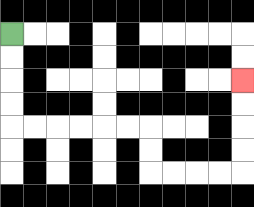{'start': '[0, 1]', 'end': '[10, 3]', 'path_directions': 'D,D,D,D,R,R,R,R,R,R,D,D,R,R,R,R,U,U,U,U', 'path_coordinates': '[[0, 1], [0, 2], [0, 3], [0, 4], [0, 5], [1, 5], [2, 5], [3, 5], [4, 5], [5, 5], [6, 5], [6, 6], [6, 7], [7, 7], [8, 7], [9, 7], [10, 7], [10, 6], [10, 5], [10, 4], [10, 3]]'}